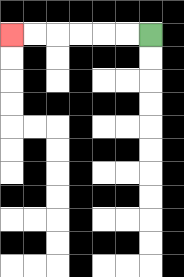{'start': '[6, 1]', 'end': '[0, 1]', 'path_directions': 'L,L,L,L,L,L', 'path_coordinates': '[[6, 1], [5, 1], [4, 1], [3, 1], [2, 1], [1, 1], [0, 1]]'}